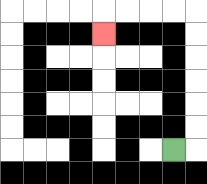{'start': '[7, 6]', 'end': '[4, 1]', 'path_directions': 'R,U,U,U,U,U,U,L,L,L,L,D', 'path_coordinates': '[[7, 6], [8, 6], [8, 5], [8, 4], [8, 3], [8, 2], [8, 1], [8, 0], [7, 0], [6, 0], [5, 0], [4, 0], [4, 1]]'}